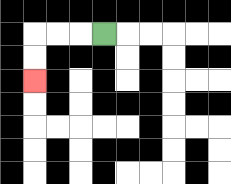{'start': '[4, 1]', 'end': '[1, 3]', 'path_directions': 'L,L,L,D,D', 'path_coordinates': '[[4, 1], [3, 1], [2, 1], [1, 1], [1, 2], [1, 3]]'}